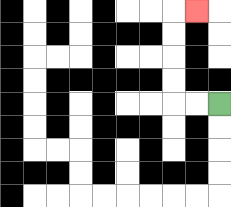{'start': '[9, 4]', 'end': '[8, 0]', 'path_directions': 'L,L,U,U,U,U,R', 'path_coordinates': '[[9, 4], [8, 4], [7, 4], [7, 3], [7, 2], [7, 1], [7, 0], [8, 0]]'}